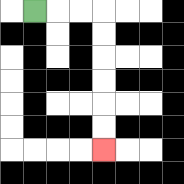{'start': '[1, 0]', 'end': '[4, 6]', 'path_directions': 'R,R,R,D,D,D,D,D,D', 'path_coordinates': '[[1, 0], [2, 0], [3, 0], [4, 0], [4, 1], [4, 2], [4, 3], [4, 4], [4, 5], [4, 6]]'}